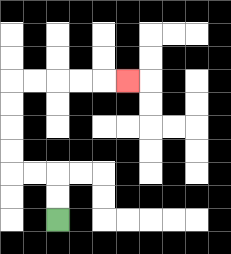{'start': '[2, 9]', 'end': '[5, 3]', 'path_directions': 'U,U,L,L,U,U,U,U,R,R,R,R,R', 'path_coordinates': '[[2, 9], [2, 8], [2, 7], [1, 7], [0, 7], [0, 6], [0, 5], [0, 4], [0, 3], [1, 3], [2, 3], [3, 3], [4, 3], [5, 3]]'}